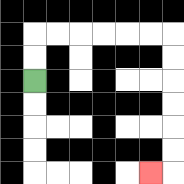{'start': '[1, 3]', 'end': '[6, 7]', 'path_directions': 'U,U,R,R,R,R,R,R,D,D,D,D,D,D,L', 'path_coordinates': '[[1, 3], [1, 2], [1, 1], [2, 1], [3, 1], [4, 1], [5, 1], [6, 1], [7, 1], [7, 2], [7, 3], [7, 4], [7, 5], [7, 6], [7, 7], [6, 7]]'}